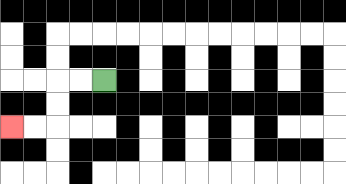{'start': '[4, 3]', 'end': '[0, 5]', 'path_directions': 'L,L,D,D,L,L', 'path_coordinates': '[[4, 3], [3, 3], [2, 3], [2, 4], [2, 5], [1, 5], [0, 5]]'}